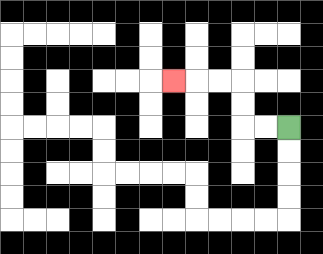{'start': '[12, 5]', 'end': '[7, 3]', 'path_directions': 'L,L,U,U,L,L,L', 'path_coordinates': '[[12, 5], [11, 5], [10, 5], [10, 4], [10, 3], [9, 3], [8, 3], [7, 3]]'}